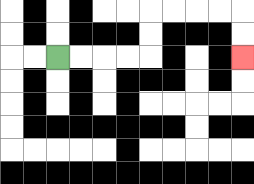{'start': '[2, 2]', 'end': '[10, 2]', 'path_directions': 'R,R,R,R,U,U,R,R,R,R,D,D', 'path_coordinates': '[[2, 2], [3, 2], [4, 2], [5, 2], [6, 2], [6, 1], [6, 0], [7, 0], [8, 0], [9, 0], [10, 0], [10, 1], [10, 2]]'}